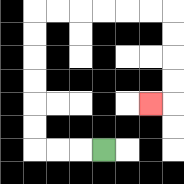{'start': '[4, 6]', 'end': '[6, 4]', 'path_directions': 'L,L,L,U,U,U,U,U,U,R,R,R,R,R,R,D,D,D,D,L', 'path_coordinates': '[[4, 6], [3, 6], [2, 6], [1, 6], [1, 5], [1, 4], [1, 3], [1, 2], [1, 1], [1, 0], [2, 0], [3, 0], [4, 0], [5, 0], [6, 0], [7, 0], [7, 1], [7, 2], [7, 3], [7, 4], [6, 4]]'}